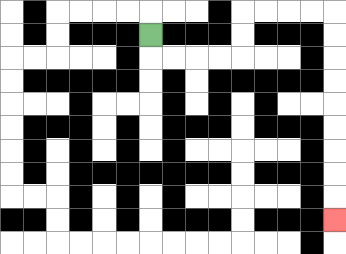{'start': '[6, 1]', 'end': '[14, 9]', 'path_directions': 'D,R,R,R,R,U,U,R,R,R,R,D,D,D,D,D,D,D,D,D', 'path_coordinates': '[[6, 1], [6, 2], [7, 2], [8, 2], [9, 2], [10, 2], [10, 1], [10, 0], [11, 0], [12, 0], [13, 0], [14, 0], [14, 1], [14, 2], [14, 3], [14, 4], [14, 5], [14, 6], [14, 7], [14, 8], [14, 9]]'}